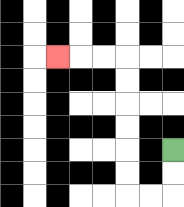{'start': '[7, 6]', 'end': '[2, 2]', 'path_directions': 'D,D,L,L,U,U,U,U,U,U,L,L,L', 'path_coordinates': '[[7, 6], [7, 7], [7, 8], [6, 8], [5, 8], [5, 7], [5, 6], [5, 5], [5, 4], [5, 3], [5, 2], [4, 2], [3, 2], [2, 2]]'}